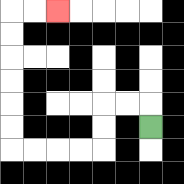{'start': '[6, 5]', 'end': '[2, 0]', 'path_directions': 'U,L,L,D,D,L,L,L,L,U,U,U,U,U,U,R,R', 'path_coordinates': '[[6, 5], [6, 4], [5, 4], [4, 4], [4, 5], [4, 6], [3, 6], [2, 6], [1, 6], [0, 6], [0, 5], [0, 4], [0, 3], [0, 2], [0, 1], [0, 0], [1, 0], [2, 0]]'}